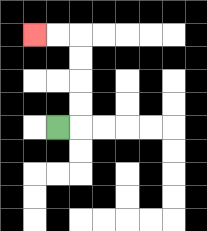{'start': '[2, 5]', 'end': '[1, 1]', 'path_directions': 'R,U,U,U,U,L,L', 'path_coordinates': '[[2, 5], [3, 5], [3, 4], [3, 3], [3, 2], [3, 1], [2, 1], [1, 1]]'}